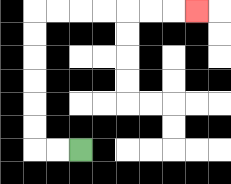{'start': '[3, 6]', 'end': '[8, 0]', 'path_directions': 'L,L,U,U,U,U,U,U,R,R,R,R,R,R,R', 'path_coordinates': '[[3, 6], [2, 6], [1, 6], [1, 5], [1, 4], [1, 3], [1, 2], [1, 1], [1, 0], [2, 0], [3, 0], [4, 0], [5, 0], [6, 0], [7, 0], [8, 0]]'}